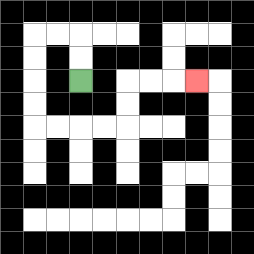{'start': '[3, 3]', 'end': '[8, 3]', 'path_directions': 'U,U,L,L,D,D,D,D,R,R,R,R,U,U,R,R,R', 'path_coordinates': '[[3, 3], [3, 2], [3, 1], [2, 1], [1, 1], [1, 2], [1, 3], [1, 4], [1, 5], [2, 5], [3, 5], [4, 5], [5, 5], [5, 4], [5, 3], [6, 3], [7, 3], [8, 3]]'}